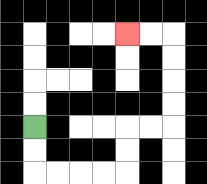{'start': '[1, 5]', 'end': '[5, 1]', 'path_directions': 'D,D,R,R,R,R,U,U,R,R,U,U,U,U,L,L', 'path_coordinates': '[[1, 5], [1, 6], [1, 7], [2, 7], [3, 7], [4, 7], [5, 7], [5, 6], [5, 5], [6, 5], [7, 5], [7, 4], [7, 3], [7, 2], [7, 1], [6, 1], [5, 1]]'}